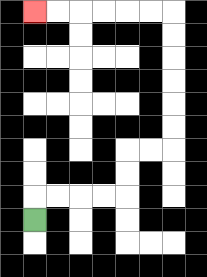{'start': '[1, 9]', 'end': '[1, 0]', 'path_directions': 'U,R,R,R,R,U,U,R,R,U,U,U,U,U,U,L,L,L,L,L,L', 'path_coordinates': '[[1, 9], [1, 8], [2, 8], [3, 8], [4, 8], [5, 8], [5, 7], [5, 6], [6, 6], [7, 6], [7, 5], [7, 4], [7, 3], [7, 2], [7, 1], [7, 0], [6, 0], [5, 0], [4, 0], [3, 0], [2, 0], [1, 0]]'}